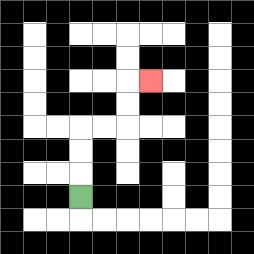{'start': '[3, 8]', 'end': '[6, 3]', 'path_directions': 'U,U,U,R,R,U,U,R', 'path_coordinates': '[[3, 8], [3, 7], [3, 6], [3, 5], [4, 5], [5, 5], [5, 4], [5, 3], [6, 3]]'}